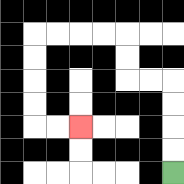{'start': '[7, 7]', 'end': '[3, 5]', 'path_directions': 'U,U,U,U,L,L,U,U,L,L,L,L,D,D,D,D,R,R', 'path_coordinates': '[[7, 7], [7, 6], [7, 5], [7, 4], [7, 3], [6, 3], [5, 3], [5, 2], [5, 1], [4, 1], [3, 1], [2, 1], [1, 1], [1, 2], [1, 3], [1, 4], [1, 5], [2, 5], [3, 5]]'}